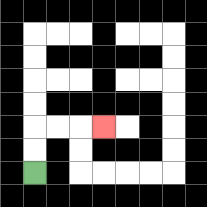{'start': '[1, 7]', 'end': '[4, 5]', 'path_directions': 'U,U,R,R,R', 'path_coordinates': '[[1, 7], [1, 6], [1, 5], [2, 5], [3, 5], [4, 5]]'}